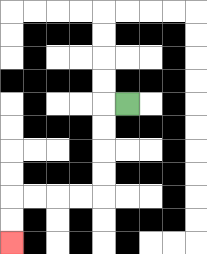{'start': '[5, 4]', 'end': '[0, 10]', 'path_directions': 'L,D,D,D,D,L,L,L,L,D,D', 'path_coordinates': '[[5, 4], [4, 4], [4, 5], [4, 6], [4, 7], [4, 8], [3, 8], [2, 8], [1, 8], [0, 8], [0, 9], [0, 10]]'}